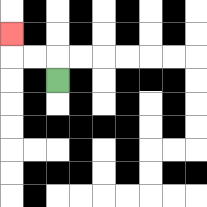{'start': '[2, 3]', 'end': '[0, 1]', 'path_directions': 'U,L,L,U', 'path_coordinates': '[[2, 3], [2, 2], [1, 2], [0, 2], [0, 1]]'}